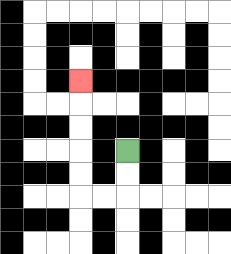{'start': '[5, 6]', 'end': '[3, 3]', 'path_directions': 'D,D,L,L,U,U,U,U,U', 'path_coordinates': '[[5, 6], [5, 7], [5, 8], [4, 8], [3, 8], [3, 7], [3, 6], [3, 5], [3, 4], [3, 3]]'}